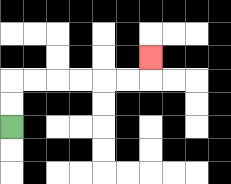{'start': '[0, 5]', 'end': '[6, 2]', 'path_directions': 'U,U,R,R,R,R,R,R,U', 'path_coordinates': '[[0, 5], [0, 4], [0, 3], [1, 3], [2, 3], [3, 3], [4, 3], [5, 3], [6, 3], [6, 2]]'}